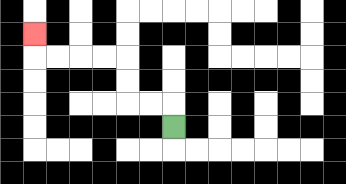{'start': '[7, 5]', 'end': '[1, 1]', 'path_directions': 'U,L,L,U,U,L,L,L,L,U', 'path_coordinates': '[[7, 5], [7, 4], [6, 4], [5, 4], [5, 3], [5, 2], [4, 2], [3, 2], [2, 2], [1, 2], [1, 1]]'}